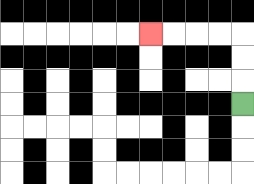{'start': '[10, 4]', 'end': '[6, 1]', 'path_directions': 'U,U,U,L,L,L,L', 'path_coordinates': '[[10, 4], [10, 3], [10, 2], [10, 1], [9, 1], [8, 1], [7, 1], [6, 1]]'}